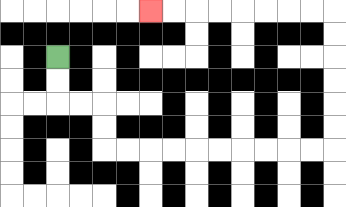{'start': '[2, 2]', 'end': '[6, 0]', 'path_directions': 'D,D,R,R,D,D,R,R,R,R,R,R,R,R,R,R,U,U,U,U,U,U,L,L,L,L,L,L,L,L', 'path_coordinates': '[[2, 2], [2, 3], [2, 4], [3, 4], [4, 4], [4, 5], [4, 6], [5, 6], [6, 6], [7, 6], [8, 6], [9, 6], [10, 6], [11, 6], [12, 6], [13, 6], [14, 6], [14, 5], [14, 4], [14, 3], [14, 2], [14, 1], [14, 0], [13, 0], [12, 0], [11, 0], [10, 0], [9, 0], [8, 0], [7, 0], [6, 0]]'}